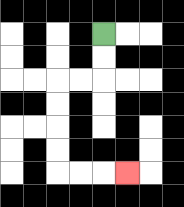{'start': '[4, 1]', 'end': '[5, 7]', 'path_directions': 'D,D,L,L,D,D,D,D,R,R,R', 'path_coordinates': '[[4, 1], [4, 2], [4, 3], [3, 3], [2, 3], [2, 4], [2, 5], [2, 6], [2, 7], [3, 7], [4, 7], [5, 7]]'}